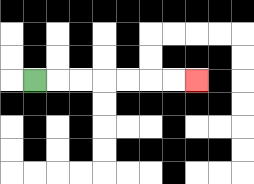{'start': '[1, 3]', 'end': '[8, 3]', 'path_directions': 'R,R,R,R,R,R,R', 'path_coordinates': '[[1, 3], [2, 3], [3, 3], [4, 3], [5, 3], [6, 3], [7, 3], [8, 3]]'}